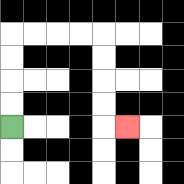{'start': '[0, 5]', 'end': '[5, 5]', 'path_directions': 'U,U,U,U,R,R,R,R,D,D,D,D,R', 'path_coordinates': '[[0, 5], [0, 4], [0, 3], [0, 2], [0, 1], [1, 1], [2, 1], [3, 1], [4, 1], [4, 2], [4, 3], [4, 4], [4, 5], [5, 5]]'}